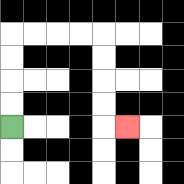{'start': '[0, 5]', 'end': '[5, 5]', 'path_directions': 'U,U,U,U,R,R,R,R,D,D,D,D,R', 'path_coordinates': '[[0, 5], [0, 4], [0, 3], [0, 2], [0, 1], [1, 1], [2, 1], [3, 1], [4, 1], [4, 2], [4, 3], [4, 4], [4, 5], [5, 5]]'}